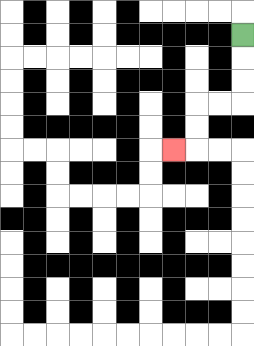{'start': '[10, 1]', 'end': '[7, 6]', 'path_directions': 'D,D,D,L,L,D,D,L', 'path_coordinates': '[[10, 1], [10, 2], [10, 3], [10, 4], [9, 4], [8, 4], [8, 5], [8, 6], [7, 6]]'}